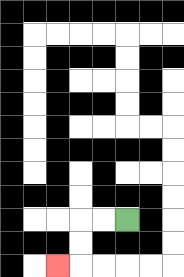{'start': '[5, 9]', 'end': '[2, 11]', 'path_directions': 'L,L,D,D,L', 'path_coordinates': '[[5, 9], [4, 9], [3, 9], [3, 10], [3, 11], [2, 11]]'}